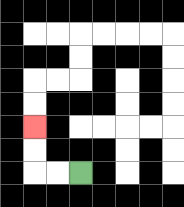{'start': '[3, 7]', 'end': '[1, 5]', 'path_directions': 'L,L,U,U', 'path_coordinates': '[[3, 7], [2, 7], [1, 7], [1, 6], [1, 5]]'}